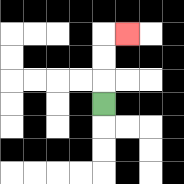{'start': '[4, 4]', 'end': '[5, 1]', 'path_directions': 'U,U,U,R', 'path_coordinates': '[[4, 4], [4, 3], [4, 2], [4, 1], [5, 1]]'}